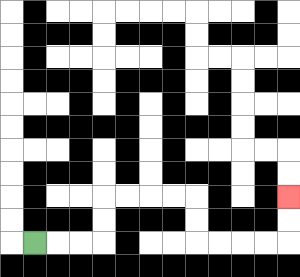{'start': '[1, 10]', 'end': '[12, 8]', 'path_directions': 'R,R,R,U,U,R,R,R,R,D,D,R,R,R,R,U,U', 'path_coordinates': '[[1, 10], [2, 10], [3, 10], [4, 10], [4, 9], [4, 8], [5, 8], [6, 8], [7, 8], [8, 8], [8, 9], [8, 10], [9, 10], [10, 10], [11, 10], [12, 10], [12, 9], [12, 8]]'}